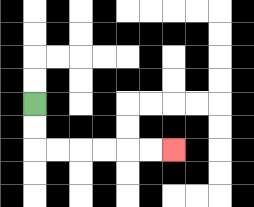{'start': '[1, 4]', 'end': '[7, 6]', 'path_directions': 'D,D,R,R,R,R,R,R', 'path_coordinates': '[[1, 4], [1, 5], [1, 6], [2, 6], [3, 6], [4, 6], [5, 6], [6, 6], [7, 6]]'}